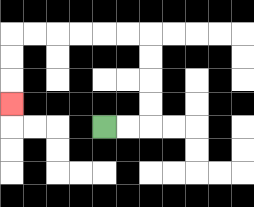{'start': '[4, 5]', 'end': '[0, 4]', 'path_directions': 'R,R,U,U,U,U,L,L,L,L,L,L,D,D,D', 'path_coordinates': '[[4, 5], [5, 5], [6, 5], [6, 4], [6, 3], [6, 2], [6, 1], [5, 1], [4, 1], [3, 1], [2, 1], [1, 1], [0, 1], [0, 2], [0, 3], [0, 4]]'}